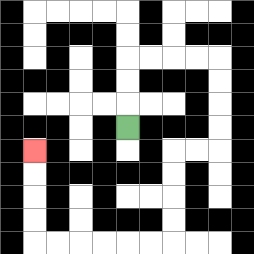{'start': '[5, 5]', 'end': '[1, 6]', 'path_directions': 'U,U,U,R,R,R,R,D,D,D,D,L,L,D,D,D,D,L,L,L,L,L,L,U,U,U,U', 'path_coordinates': '[[5, 5], [5, 4], [5, 3], [5, 2], [6, 2], [7, 2], [8, 2], [9, 2], [9, 3], [9, 4], [9, 5], [9, 6], [8, 6], [7, 6], [7, 7], [7, 8], [7, 9], [7, 10], [6, 10], [5, 10], [4, 10], [3, 10], [2, 10], [1, 10], [1, 9], [1, 8], [1, 7], [1, 6]]'}